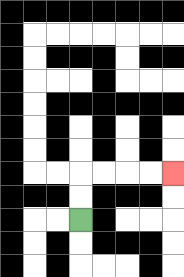{'start': '[3, 9]', 'end': '[7, 7]', 'path_directions': 'U,U,R,R,R,R', 'path_coordinates': '[[3, 9], [3, 8], [3, 7], [4, 7], [5, 7], [6, 7], [7, 7]]'}